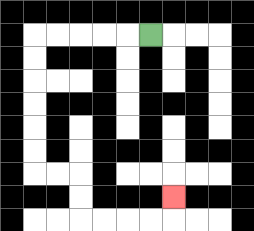{'start': '[6, 1]', 'end': '[7, 8]', 'path_directions': 'L,L,L,L,L,D,D,D,D,D,D,R,R,D,D,R,R,R,R,U', 'path_coordinates': '[[6, 1], [5, 1], [4, 1], [3, 1], [2, 1], [1, 1], [1, 2], [1, 3], [1, 4], [1, 5], [1, 6], [1, 7], [2, 7], [3, 7], [3, 8], [3, 9], [4, 9], [5, 9], [6, 9], [7, 9], [7, 8]]'}